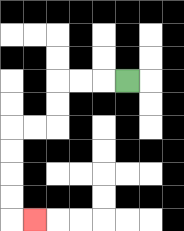{'start': '[5, 3]', 'end': '[1, 9]', 'path_directions': 'L,L,L,D,D,L,L,D,D,D,D,R', 'path_coordinates': '[[5, 3], [4, 3], [3, 3], [2, 3], [2, 4], [2, 5], [1, 5], [0, 5], [0, 6], [0, 7], [0, 8], [0, 9], [1, 9]]'}